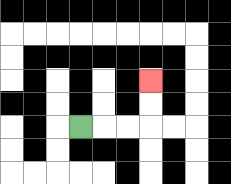{'start': '[3, 5]', 'end': '[6, 3]', 'path_directions': 'R,R,R,U,U', 'path_coordinates': '[[3, 5], [4, 5], [5, 5], [6, 5], [6, 4], [6, 3]]'}